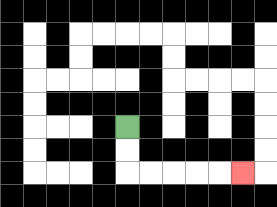{'start': '[5, 5]', 'end': '[10, 7]', 'path_directions': 'D,D,R,R,R,R,R', 'path_coordinates': '[[5, 5], [5, 6], [5, 7], [6, 7], [7, 7], [8, 7], [9, 7], [10, 7]]'}